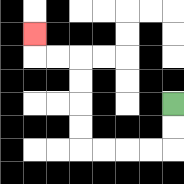{'start': '[7, 4]', 'end': '[1, 1]', 'path_directions': 'D,D,L,L,L,L,U,U,U,U,L,L,U', 'path_coordinates': '[[7, 4], [7, 5], [7, 6], [6, 6], [5, 6], [4, 6], [3, 6], [3, 5], [3, 4], [3, 3], [3, 2], [2, 2], [1, 2], [1, 1]]'}